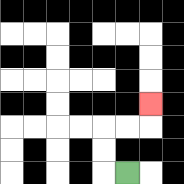{'start': '[5, 7]', 'end': '[6, 4]', 'path_directions': 'L,U,U,R,R,U', 'path_coordinates': '[[5, 7], [4, 7], [4, 6], [4, 5], [5, 5], [6, 5], [6, 4]]'}